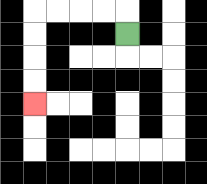{'start': '[5, 1]', 'end': '[1, 4]', 'path_directions': 'U,L,L,L,L,D,D,D,D', 'path_coordinates': '[[5, 1], [5, 0], [4, 0], [3, 0], [2, 0], [1, 0], [1, 1], [1, 2], [1, 3], [1, 4]]'}